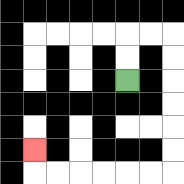{'start': '[5, 3]', 'end': '[1, 6]', 'path_directions': 'U,U,R,R,D,D,D,D,D,D,L,L,L,L,L,L,U', 'path_coordinates': '[[5, 3], [5, 2], [5, 1], [6, 1], [7, 1], [7, 2], [7, 3], [7, 4], [7, 5], [7, 6], [7, 7], [6, 7], [5, 7], [4, 7], [3, 7], [2, 7], [1, 7], [1, 6]]'}